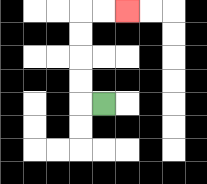{'start': '[4, 4]', 'end': '[5, 0]', 'path_directions': 'L,U,U,U,U,R,R', 'path_coordinates': '[[4, 4], [3, 4], [3, 3], [3, 2], [3, 1], [3, 0], [4, 0], [5, 0]]'}